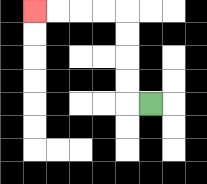{'start': '[6, 4]', 'end': '[1, 0]', 'path_directions': 'L,U,U,U,U,L,L,L,L', 'path_coordinates': '[[6, 4], [5, 4], [5, 3], [5, 2], [5, 1], [5, 0], [4, 0], [3, 0], [2, 0], [1, 0]]'}